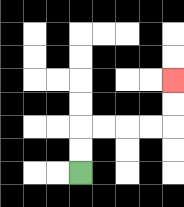{'start': '[3, 7]', 'end': '[7, 3]', 'path_directions': 'U,U,R,R,R,R,U,U', 'path_coordinates': '[[3, 7], [3, 6], [3, 5], [4, 5], [5, 5], [6, 5], [7, 5], [7, 4], [7, 3]]'}